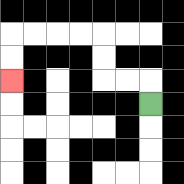{'start': '[6, 4]', 'end': '[0, 3]', 'path_directions': 'U,L,L,U,U,L,L,L,L,D,D', 'path_coordinates': '[[6, 4], [6, 3], [5, 3], [4, 3], [4, 2], [4, 1], [3, 1], [2, 1], [1, 1], [0, 1], [0, 2], [0, 3]]'}